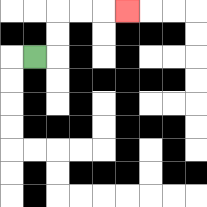{'start': '[1, 2]', 'end': '[5, 0]', 'path_directions': 'R,U,U,R,R,R', 'path_coordinates': '[[1, 2], [2, 2], [2, 1], [2, 0], [3, 0], [4, 0], [5, 0]]'}